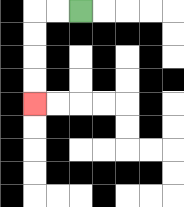{'start': '[3, 0]', 'end': '[1, 4]', 'path_directions': 'L,L,D,D,D,D', 'path_coordinates': '[[3, 0], [2, 0], [1, 0], [1, 1], [1, 2], [1, 3], [1, 4]]'}